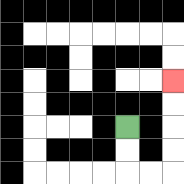{'start': '[5, 5]', 'end': '[7, 3]', 'path_directions': 'D,D,R,R,U,U,U,U', 'path_coordinates': '[[5, 5], [5, 6], [5, 7], [6, 7], [7, 7], [7, 6], [7, 5], [7, 4], [7, 3]]'}